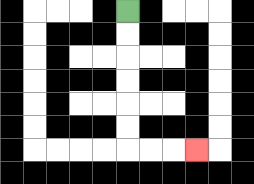{'start': '[5, 0]', 'end': '[8, 6]', 'path_directions': 'D,D,D,D,D,D,R,R,R', 'path_coordinates': '[[5, 0], [5, 1], [5, 2], [5, 3], [5, 4], [5, 5], [5, 6], [6, 6], [7, 6], [8, 6]]'}